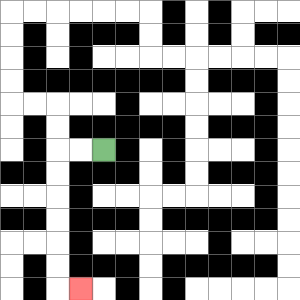{'start': '[4, 6]', 'end': '[3, 12]', 'path_directions': 'L,L,D,D,D,D,D,D,R', 'path_coordinates': '[[4, 6], [3, 6], [2, 6], [2, 7], [2, 8], [2, 9], [2, 10], [2, 11], [2, 12], [3, 12]]'}